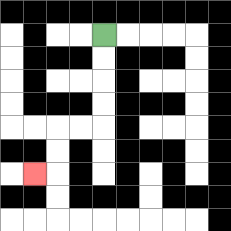{'start': '[4, 1]', 'end': '[1, 7]', 'path_directions': 'D,D,D,D,L,L,D,D,L', 'path_coordinates': '[[4, 1], [4, 2], [4, 3], [4, 4], [4, 5], [3, 5], [2, 5], [2, 6], [2, 7], [1, 7]]'}